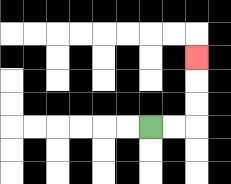{'start': '[6, 5]', 'end': '[8, 2]', 'path_directions': 'R,R,U,U,U', 'path_coordinates': '[[6, 5], [7, 5], [8, 5], [8, 4], [8, 3], [8, 2]]'}